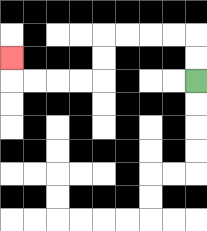{'start': '[8, 3]', 'end': '[0, 2]', 'path_directions': 'U,U,L,L,L,L,D,D,L,L,L,L,U', 'path_coordinates': '[[8, 3], [8, 2], [8, 1], [7, 1], [6, 1], [5, 1], [4, 1], [4, 2], [4, 3], [3, 3], [2, 3], [1, 3], [0, 3], [0, 2]]'}